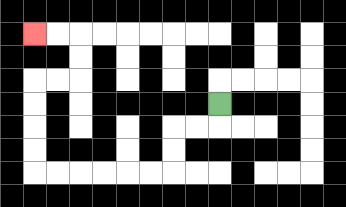{'start': '[9, 4]', 'end': '[1, 1]', 'path_directions': 'D,L,L,D,D,L,L,L,L,L,L,U,U,U,U,R,R,U,U,L,L', 'path_coordinates': '[[9, 4], [9, 5], [8, 5], [7, 5], [7, 6], [7, 7], [6, 7], [5, 7], [4, 7], [3, 7], [2, 7], [1, 7], [1, 6], [1, 5], [1, 4], [1, 3], [2, 3], [3, 3], [3, 2], [3, 1], [2, 1], [1, 1]]'}